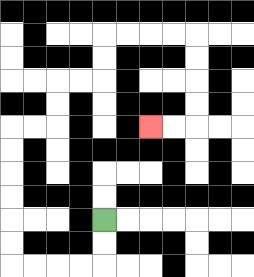{'start': '[4, 9]', 'end': '[6, 5]', 'path_directions': 'D,D,L,L,L,L,U,U,U,U,U,U,R,R,U,U,R,R,U,U,R,R,R,R,D,D,D,D,L,L', 'path_coordinates': '[[4, 9], [4, 10], [4, 11], [3, 11], [2, 11], [1, 11], [0, 11], [0, 10], [0, 9], [0, 8], [0, 7], [0, 6], [0, 5], [1, 5], [2, 5], [2, 4], [2, 3], [3, 3], [4, 3], [4, 2], [4, 1], [5, 1], [6, 1], [7, 1], [8, 1], [8, 2], [8, 3], [8, 4], [8, 5], [7, 5], [6, 5]]'}